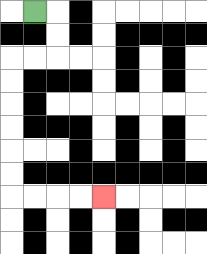{'start': '[1, 0]', 'end': '[4, 8]', 'path_directions': 'R,D,D,L,L,D,D,D,D,D,D,R,R,R,R', 'path_coordinates': '[[1, 0], [2, 0], [2, 1], [2, 2], [1, 2], [0, 2], [0, 3], [0, 4], [0, 5], [0, 6], [0, 7], [0, 8], [1, 8], [2, 8], [3, 8], [4, 8]]'}